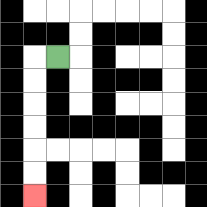{'start': '[2, 2]', 'end': '[1, 8]', 'path_directions': 'L,D,D,D,D,D,D', 'path_coordinates': '[[2, 2], [1, 2], [1, 3], [1, 4], [1, 5], [1, 6], [1, 7], [1, 8]]'}